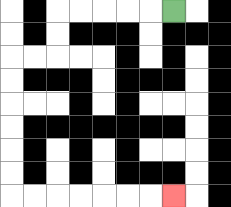{'start': '[7, 0]', 'end': '[7, 8]', 'path_directions': 'L,L,L,L,L,D,D,L,L,D,D,D,D,D,D,R,R,R,R,R,R,R', 'path_coordinates': '[[7, 0], [6, 0], [5, 0], [4, 0], [3, 0], [2, 0], [2, 1], [2, 2], [1, 2], [0, 2], [0, 3], [0, 4], [0, 5], [0, 6], [0, 7], [0, 8], [1, 8], [2, 8], [3, 8], [4, 8], [5, 8], [6, 8], [7, 8]]'}